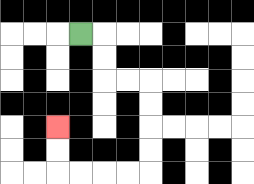{'start': '[3, 1]', 'end': '[2, 5]', 'path_directions': 'R,D,D,R,R,D,D,D,D,L,L,L,L,U,U', 'path_coordinates': '[[3, 1], [4, 1], [4, 2], [4, 3], [5, 3], [6, 3], [6, 4], [6, 5], [6, 6], [6, 7], [5, 7], [4, 7], [3, 7], [2, 7], [2, 6], [2, 5]]'}